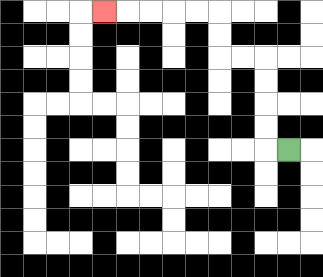{'start': '[12, 6]', 'end': '[4, 0]', 'path_directions': 'L,U,U,U,U,L,L,U,U,L,L,L,L,L', 'path_coordinates': '[[12, 6], [11, 6], [11, 5], [11, 4], [11, 3], [11, 2], [10, 2], [9, 2], [9, 1], [9, 0], [8, 0], [7, 0], [6, 0], [5, 0], [4, 0]]'}